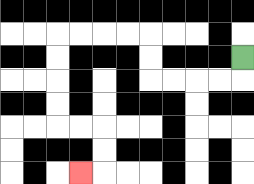{'start': '[10, 2]', 'end': '[3, 7]', 'path_directions': 'D,L,L,L,L,U,U,L,L,L,L,D,D,D,D,R,R,D,D,L', 'path_coordinates': '[[10, 2], [10, 3], [9, 3], [8, 3], [7, 3], [6, 3], [6, 2], [6, 1], [5, 1], [4, 1], [3, 1], [2, 1], [2, 2], [2, 3], [2, 4], [2, 5], [3, 5], [4, 5], [4, 6], [4, 7], [3, 7]]'}